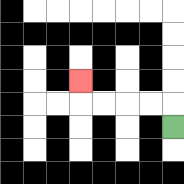{'start': '[7, 5]', 'end': '[3, 3]', 'path_directions': 'U,L,L,L,L,U', 'path_coordinates': '[[7, 5], [7, 4], [6, 4], [5, 4], [4, 4], [3, 4], [3, 3]]'}